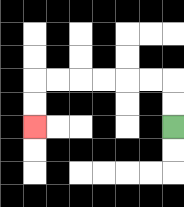{'start': '[7, 5]', 'end': '[1, 5]', 'path_directions': 'U,U,L,L,L,L,L,L,D,D', 'path_coordinates': '[[7, 5], [7, 4], [7, 3], [6, 3], [5, 3], [4, 3], [3, 3], [2, 3], [1, 3], [1, 4], [1, 5]]'}